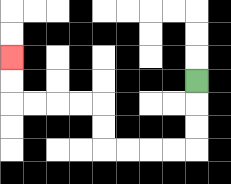{'start': '[8, 3]', 'end': '[0, 2]', 'path_directions': 'D,D,D,L,L,L,L,U,U,L,L,L,L,U,U', 'path_coordinates': '[[8, 3], [8, 4], [8, 5], [8, 6], [7, 6], [6, 6], [5, 6], [4, 6], [4, 5], [4, 4], [3, 4], [2, 4], [1, 4], [0, 4], [0, 3], [0, 2]]'}